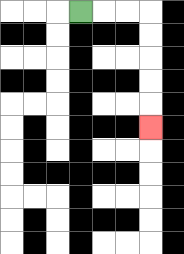{'start': '[3, 0]', 'end': '[6, 5]', 'path_directions': 'R,R,R,D,D,D,D,D', 'path_coordinates': '[[3, 0], [4, 0], [5, 0], [6, 0], [6, 1], [6, 2], [6, 3], [6, 4], [6, 5]]'}